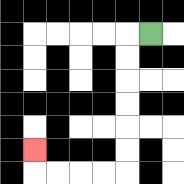{'start': '[6, 1]', 'end': '[1, 6]', 'path_directions': 'L,D,D,D,D,D,D,L,L,L,L,U', 'path_coordinates': '[[6, 1], [5, 1], [5, 2], [5, 3], [5, 4], [5, 5], [5, 6], [5, 7], [4, 7], [3, 7], [2, 7], [1, 7], [1, 6]]'}